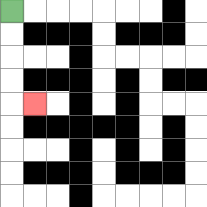{'start': '[0, 0]', 'end': '[1, 4]', 'path_directions': 'D,D,D,D,R', 'path_coordinates': '[[0, 0], [0, 1], [0, 2], [0, 3], [0, 4], [1, 4]]'}